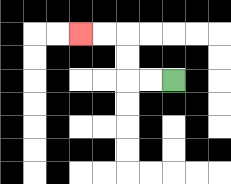{'start': '[7, 3]', 'end': '[3, 1]', 'path_directions': 'L,L,U,U,L,L', 'path_coordinates': '[[7, 3], [6, 3], [5, 3], [5, 2], [5, 1], [4, 1], [3, 1]]'}